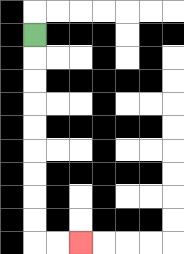{'start': '[1, 1]', 'end': '[3, 10]', 'path_directions': 'D,D,D,D,D,D,D,D,D,R,R', 'path_coordinates': '[[1, 1], [1, 2], [1, 3], [1, 4], [1, 5], [1, 6], [1, 7], [1, 8], [1, 9], [1, 10], [2, 10], [3, 10]]'}